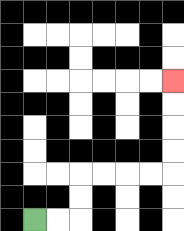{'start': '[1, 9]', 'end': '[7, 3]', 'path_directions': 'R,R,U,U,R,R,R,R,U,U,U,U', 'path_coordinates': '[[1, 9], [2, 9], [3, 9], [3, 8], [3, 7], [4, 7], [5, 7], [6, 7], [7, 7], [7, 6], [7, 5], [7, 4], [7, 3]]'}